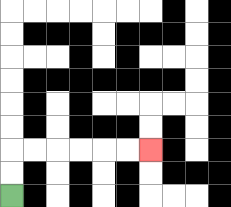{'start': '[0, 8]', 'end': '[6, 6]', 'path_directions': 'U,U,R,R,R,R,R,R', 'path_coordinates': '[[0, 8], [0, 7], [0, 6], [1, 6], [2, 6], [3, 6], [4, 6], [5, 6], [6, 6]]'}